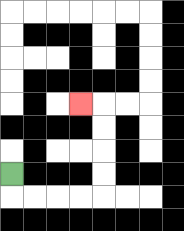{'start': '[0, 7]', 'end': '[3, 4]', 'path_directions': 'D,R,R,R,R,U,U,U,U,L', 'path_coordinates': '[[0, 7], [0, 8], [1, 8], [2, 8], [3, 8], [4, 8], [4, 7], [4, 6], [4, 5], [4, 4], [3, 4]]'}